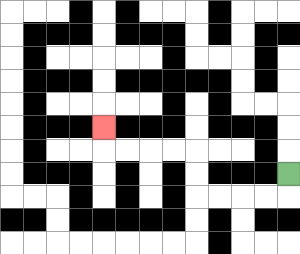{'start': '[12, 7]', 'end': '[4, 5]', 'path_directions': 'D,L,L,L,L,U,U,L,L,L,L,U', 'path_coordinates': '[[12, 7], [12, 8], [11, 8], [10, 8], [9, 8], [8, 8], [8, 7], [8, 6], [7, 6], [6, 6], [5, 6], [4, 6], [4, 5]]'}